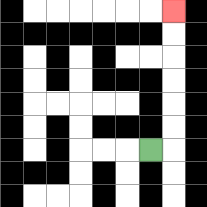{'start': '[6, 6]', 'end': '[7, 0]', 'path_directions': 'R,U,U,U,U,U,U', 'path_coordinates': '[[6, 6], [7, 6], [7, 5], [7, 4], [7, 3], [7, 2], [7, 1], [7, 0]]'}